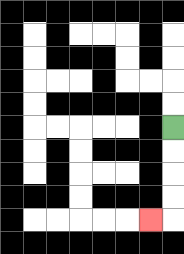{'start': '[7, 5]', 'end': '[6, 9]', 'path_directions': 'D,D,D,D,L', 'path_coordinates': '[[7, 5], [7, 6], [7, 7], [7, 8], [7, 9], [6, 9]]'}